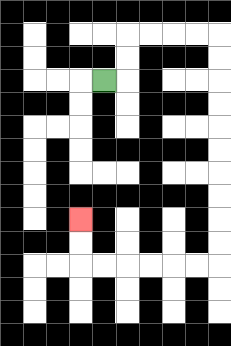{'start': '[4, 3]', 'end': '[3, 9]', 'path_directions': 'R,U,U,R,R,R,R,D,D,D,D,D,D,D,D,D,D,L,L,L,L,L,L,U,U', 'path_coordinates': '[[4, 3], [5, 3], [5, 2], [5, 1], [6, 1], [7, 1], [8, 1], [9, 1], [9, 2], [9, 3], [9, 4], [9, 5], [9, 6], [9, 7], [9, 8], [9, 9], [9, 10], [9, 11], [8, 11], [7, 11], [6, 11], [5, 11], [4, 11], [3, 11], [3, 10], [3, 9]]'}